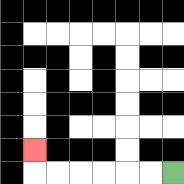{'start': '[7, 7]', 'end': '[1, 6]', 'path_directions': 'L,L,L,L,L,L,U', 'path_coordinates': '[[7, 7], [6, 7], [5, 7], [4, 7], [3, 7], [2, 7], [1, 7], [1, 6]]'}